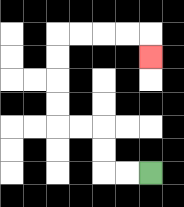{'start': '[6, 7]', 'end': '[6, 2]', 'path_directions': 'L,L,U,U,L,L,U,U,U,U,R,R,R,R,D', 'path_coordinates': '[[6, 7], [5, 7], [4, 7], [4, 6], [4, 5], [3, 5], [2, 5], [2, 4], [2, 3], [2, 2], [2, 1], [3, 1], [4, 1], [5, 1], [6, 1], [6, 2]]'}